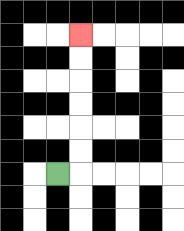{'start': '[2, 7]', 'end': '[3, 1]', 'path_directions': 'R,U,U,U,U,U,U', 'path_coordinates': '[[2, 7], [3, 7], [3, 6], [3, 5], [3, 4], [3, 3], [3, 2], [3, 1]]'}